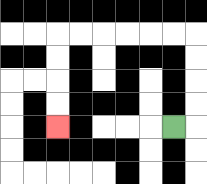{'start': '[7, 5]', 'end': '[2, 5]', 'path_directions': 'R,U,U,U,U,L,L,L,L,L,L,D,D,D,D', 'path_coordinates': '[[7, 5], [8, 5], [8, 4], [8, 3], [8, 2], [8, 1], [7, 1], [6, 1], [5, 1], [4, 1], [3, 1], [2, 1], [2, 2], [2, 3], [2, 4], [2, 5]]'}